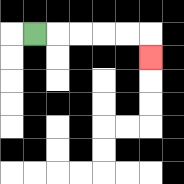{'start': '[1, 1]', 'end': '[6, 2]', 'path_directions': 'R,R,R,R,R,D', 'path_coordinates': '[[1, 1], [2, 1], [3, 1], [4, 1], [5, 1], [6, 1], [6, 2]]'}